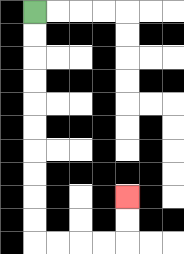{'start': '[1, 0]', 'end': '[5, 8]', 'path_directions': 'D,D,D,D,D,D,D,D,D,D,R,R,R,R,U,U', 'path_coordinates': '[[1, 0], [1, 1], [1, 2], [1, 3], [1, 4], [1, 5], [1, 6], [1, 7], [1, 8], [1, 9], [1, 10], [2, 10], [3, 10], [4, 10], [5, 10], [5, 9], [5, 8]]'}